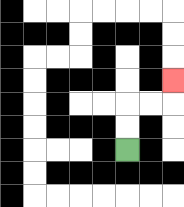{'start': '[5, 6]', 'end': '[7, 3]', 'path_directions': 'U,U,R,R,U', 'path_coordinates': '[[5, 6], [5, 5], [5, 4], [6, 4], [7, 4], [7, 3]]'}